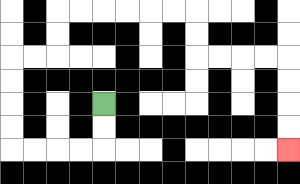{'start': '[4, 4]', 'end': '[12, 6]', 'path_directions': 'D,D,L,L,L,L,U,U,U,U,R,R,U,U,R,R,R,R,R,R,D,D,R,R,R,R,D,D,D,D', 'path_coordinates': '[[4, 4], [4, 5], [4, 6], [3, 6], [2, 6], [1, 6], [0, 6], [0, 5], [0, 4], [0, 3], [0, 2], [1, 2], [2, 2], [2, 1], [2, 0], [3, 0], [4, 0], [5, 0], [6, 0], [7, 0], [8, 0], [8, 1], [8, 2], [9, 2], [10, 2], [11, 2], [12, 2], [12, 3], [12, 4], [12, 5], [12, 6]]'}